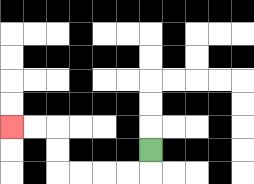{'start': '[6, 6]', 'end': '[0, 5]', 'path_directions': 'D,L,L,L,L,U,U,L,L', 'path_coordinates': '[[6, 6], [6, 7], [5, 7], [4, 7], [3, 7], [2, 7], [2, 6], [2, 5], [1, 5], [0, 5]]'}